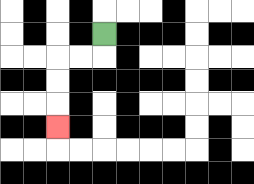{'start': '[4, 1]', 'end': '[2, 5]', 'path_directions': 'D,L,L,D,D,D', 'path_coordinates': '[[4, 1], [4, 2], [3, 2], [2, 2], [2, 3], [2, 4], [2, 5]]'}